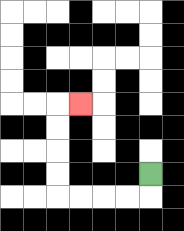{'start': '[6, 7]', 'end': '[3, 4]', 'path_directions': 'D,L,L,L,L,U,U,U,U,R', 'path_coordinates': '[[6, 7], [6, 8], [5, 8], [4, 8], [3, 8], [2, 8], [2, 7], [2, 6], [2, 5], [2, 4], [3, 4]]'}